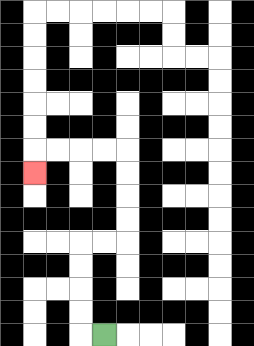{'start': '[4, 14]', 'end': '[1, 7]', 'path_directions': 'L,U,U,U,U,R,R,U,U,U,U,L,L,L,L,D', 'path_coordinates': '[[4, 14], [3, 14], [3, 13], [3, 12], [3, 11], [3, 10], [4, 10], [5, 10], [5, 9], [5, 8], [5, 7], [5, 6], [4, 6], [3, 6], [2, 6], [1, 6], [1, 7]]'}